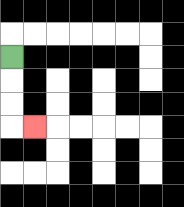{'start': '[0, 2]', 'end': '[1, 5]', 'path_directions': 'D,D,D,R', 'path_coordinates': '[[0, 2], [0, 3], [0, 4], [0, 5], [1, 5]]'}